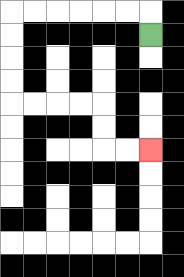{'start': '[6, 1]', 'end': '[6, 6]', 'path_directions': 'U,L,L,L,L,L,L,D,D,D,D,R,R,R,R,D,D,R,R', 'path_coordinates': '[[6, 1], [6, 0], [5, 0], [4, 0], [3, 0], [2, 0], [1, 0], [0, 0], [0, 1], [0, 2], [0, 3], [0, 4], [1, 4], [2, 4], [3, 4], [4, 4], [4, 5], [4, 6], [5, 6], [6, 6]]'}